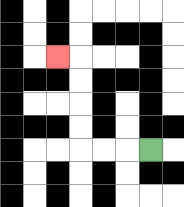{'start': '[6, 6]', 'end': '[2, 2]', 'path_directions': 'L,L,L,U,U,U,U,L', 'path_coordinates': '[[6, 6], [5, 6], [4, 6], [3, 6], [3, 5], [3, 4], [3, 3], [3, 2], [2, 2]]'}